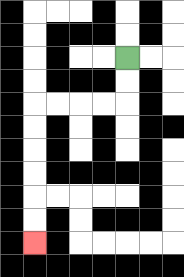{'start': '[5, 2]', 'end': '[1, 10]', 'path_directions': 'D,D,L,L,L,L,D,D,D,D,D,D', 'path_coordinates': '[[5, 2], [5, 3], [5, 4], [4, 4], [3, 4], [2, 4], [1, 4], [1, 5], [1, 6], [1, 7], [1, 8], [1, 9], [1, 10]]'}